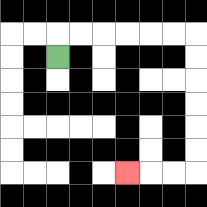{'start': '[2, 2]', 'end': '[5, 7]', 'path_directions': 'U,R,R,R,R,R,R,D,D,D,D,D,D,L,L,L', 'path_coordinates': '[[2, 2], [2, 1], [3, 1], [4, 1], [5, 1], [6, 1], [7, 1], [8, 1], [8, 2], [8, 3], [8, 4], [8, 5], [8, 6], [8, 7], [7, 7], [6, 7], [5, 7]]'}